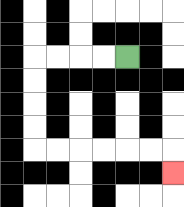{'start': '[5, 2]', 'end': '[7, 7]', 'path_directions': 'L,L,L,L,D,D,D,D,R,R,R,R,R,R,D', 'path_coordinates': '[[5, 2], [4, 2], [3, 2], [2, 2], [1, 2], [1, 3], [1, 4], [1, 5], [1, 6], [2, 6], [3, 6], [4, 6], [5, 6], [6, 6], [7, 6], [7, 7]]'}